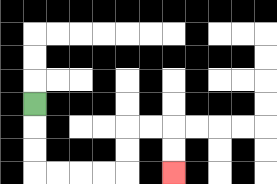{'start': '[1, 4]', 'end': '[7, 7]', 'path_directions': 'D,D,D,R,R,R,R,U,U,R,R,D,D', 'path_coordinates': '[[1, 4], [1, 5], [1, 6], [1, 7], [2, 7], [3, 7], [4, 7], [5, 7], [5, 6], [5, 5], [6, 5], [7, 5], [7, 6], [7, 7]]'}